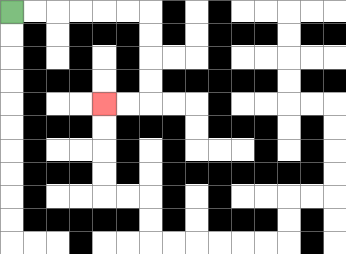{'start': '[0, 0]', 'end': '[4, 4]', 'path_directions': 'R,R,R,R,R,R,D,D,D,D,L,L', 'path_coordinates': '[[0, 0], [1, 0], [2, 0], [3, 0], [4, 0], [5, 0], [6, 0], [6, 1], [6, 2], [6, 3], [6, 4], [5, 4], [4, 4]]'}